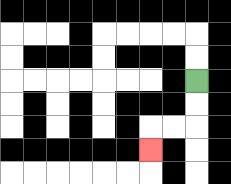{'start': '[8, 3]', 'end': '[6, 6]', 'path_directions': 'D,D,L,L,D', 'path_coordinates': '[[8, 3], [8, 4], [8, 5], [7, 5], [6, 5], [6, 6]]'}